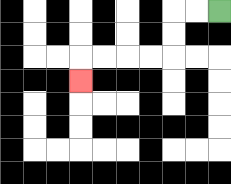{'start': '[9, 0]', 'end': '[3, 3]', 'path_directions': 'L,L,D,D,L,L,L,L,D', 'path_coordinates': '[[9, 0], [8, 0], [7, 0], [7, 1], [7, 2], [6, 2], [5, 2], [4, 2], [3, 2], [3, 3]]'}